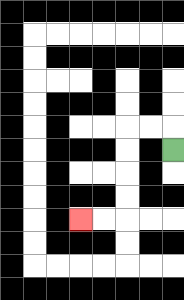{'start': '[7, 6]', 'end': '[3, 9]', 'path_directions': 'U,L,L,D,D,D,D,L,L', 'path_coordinates': '[[7, 6], [7, 5], [6, 5], [5, 5], [5, 6], [5, 7], [5, 8], [5, 9], [4, 9], [3, 9]]'}